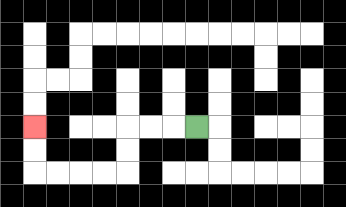{'start': '[8, 5]', 'end': '[1, 5]', 'path_directions': 'L,L,L,D,D,L,L,L,L,U,U', 'path_coordinates': '[[8, 5], [7, 5], [6, 5], [5, 5], [5, 6], [5, 7], [4, 7], [3, 7], [2, 7], [1, 7], [1, 6], [1, 5]]'}